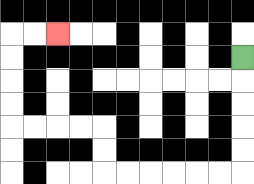{'start': '[10, 2]', 'end': '[2, 1]', 'path_directions': 'D,D,D,D,D,L,L,L,L,L,L,U,U,L,L,L,L,U,U,U,U,R,R', 'path_coordinates': '[[10, 2], [10, 3], [10, 4], [10, 5], [10, 6], [10, 7], [9, 7], [8, 7], [7, 7], [6, 7], [5, 7], [4, 7], [4, 6], [4, 5], [3, 5], [2, 5], [1, 5], [0, 5], [0, 4], [0, 3], [0, 2], [0, 1], [1, 1], [2, 1]]'}